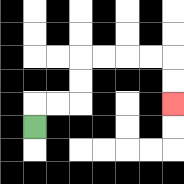{'start': '[1, 5]', 'end': '[7, 4]', 'path_directions': 'U,R,R,U,U,R,R,R,R,D,D', 'path_coordinates': '[[1, 5], [1, 4], [2, 4], [3, 4], [3, 3], [3, 2], [4, 2], [5, 2], [6, 2], [7, 2], [7, 3], [7, 4]]'}